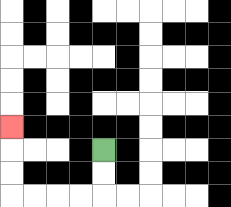{'start': '[4, 6]', 'end': '[0, 5]', 'path_directions': 'D,D,L,L,L,L,U,U,U', 'path_coordinates': '[[4, 6], [4, 7], [4, 8], [3, 8], [2, 8], [1, 8], [0, 8], [0, 7], [0, 6], [0, 5]]'}